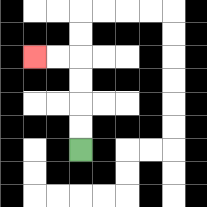{'start': '[3, 6]', 'end': '[1, 2]', 'path_directions': 'U,U,U,U,L,L', 'path_coordinates': '[[3, 6], [3, 5], [3, 4], [3, 3], [3, 2], [2, 2], [1, 2]]'}